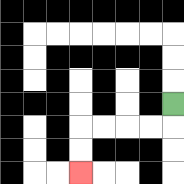{'start': '[7, 4]', 'end': '[3, 7]', 'path_directions': 'D,L,L,L,L,D,D', 'path_coordinates': '[[7, 4], [7, 5], [6, 5], [5, 5], [4, 5], [3, 5], [3, 6], [3, 7]]'}